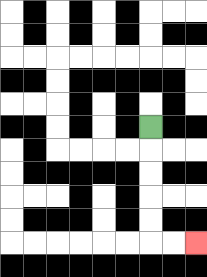{'start': '[6, 5]', 'end': '[8, 10]', 'path_directions': 'D,D,D,D,D,R,R', 'path_coordinates': '[[6, 5], [6, 6], [6, 7], [6, 8], [6, 9], [6, 10], [7, 10], [8, 10]]'}